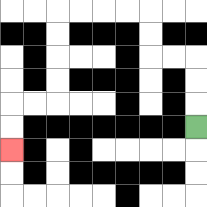{'start': '[8, 5]', 'end': '[0, 6]', 'path_directions': 'U,U,U,L,L,U,U,L,L,L,L,D,D,D,D,L,L,D,D', 'path_coordinates': '[[8, 5], [8, 4], [8, 3], [8, 2], [7, 2], [6, 2], [6, 1], [6, 0], [5, 0], [4, 0], [3, 0], [2, 0], [2, 1], [2, 2], [2, 3], [2, 4], [1, 4], [0, 4], [0, 5], [0, 6]]'}